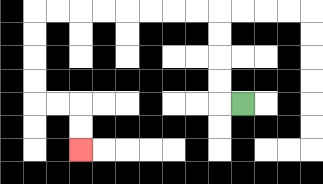{'start': '[10, 4]', 'end': '[3, 6]', 'path_directions': 'L,U,U,U,U,L,L,L,L,L,L,L,L,D,D,D,D,R,R,D,D', 'path_coordinates': '[[10, 4], [9, 4], [9, 3], [9, 2], [9, 1], [9, 0], [8, 0], [7, 0], [6, 0], [5, 0], [4, 0], [3, 0], [2, 0], [1, 0], [1, 1], [1, 2], [1, 3], [1, 4], [2, 4], [3, 4], [3, 5], [3, 6]]'}